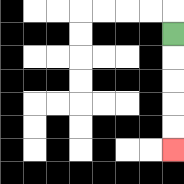{'start': '[7, 1]', 'end': '[7, 6]', 'path_directions': 'D,D,D,D,D', 'path_coordinates': '[[7, 1], [7, 2], [7, 3], [7, 4], [7, 5], [7, 6]]'}